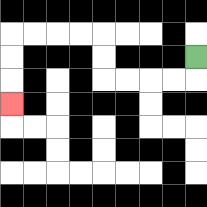{'start': '[8, 2]', 'end': '[0, 4]', 'path_directions': 'D,L,L,L,L,U,U,L,L,L,L,D,D,D', 'path_coordinates': '[[8, 2], [8, 3], [7, 3], [6, 3], [5, 3], [4, 3], [4, 2], [4, 1], [3, 1], [2, 1], [1, 1], [0, 1], [0, 2], [0, 3], [0, 4]]'}